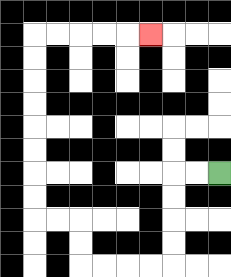{'start': '[9, 7]', 'end': '[6, 1]', 'path_directions': 'L,L,D,D,D,D,L,L,L,L,U,U,L,L,U,U,U,U,U,U,U,U,R,R,R,R,R', 'path_coordinates': '[[9, 7], [8, 7], [7, 7], [7, 8], [7, 9], [7, 10], [7, 11], [6, 11], [5, 11], [4, 11], [3, 11], [3, 10], [3, 9], [2, 9], [1, 9], [1, 8], [1, 7], [1, 6], [1, 5], [1, 4], [1, 3], [1, 2], [1, 1], [2, 1], [3, 1], [4, 1], [5, 1], [6, 1]]'}